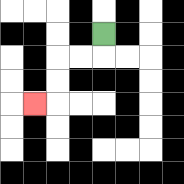{'start': '[4, 1]', 'end': '[1, 4]', 'path_directions': 'D,L,L,D,D,L', 'path_coordinates': '[[4, 1], [4, 2], [3, 2], [2, 2], [2, 3], [2, 4], [1, 4]]'}